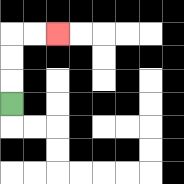{'start': '[0, 4]', 'end': '[2, 1]', 'path_directions': 'U,U,U,R,R', 'path_coordinates': '[[0, 4], [0, 3], [0, 2], [0, 1], [1, 1], [2, 1]]'}